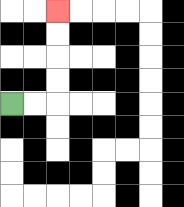{'start': '[0, 4]', 'end': '[2, 0]', 'path_directions': 'R,R,U,U,U,U', 'path_coordinates': '[[0, 4], [1, 4], [2, 4], [2, 3], [2, 2], [2, 1], [2, 0]]'}